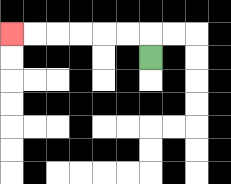{'start': '[6, 2]', 'end': '[0, 1]', 'path_directions': 'U,L,L,L,L,L,L', 'path_coordinates': '[[6, 2], [6, 1], [5, 1], [4, 1], [3, 1], [2, 1], [1, 1], [0, 1]]'}